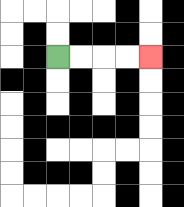{'start': '[2, 2]', 'end': '[6, 2]', 'path_directions': 'R,R,R,R', 'path_coordinates': '[[2, 2], [3, 2], [4, 2], [5, 2], [6, 2]]'}